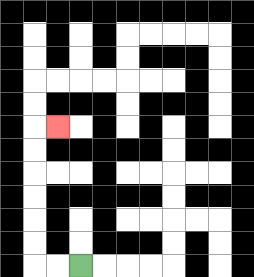{'start': '[3, 11]', 'end': '[2, 5]', 'path_directions': 'L,L,U,U,U,U,U,U,R', 'path_coordinates': '[[3, 11], [2, 11], [1, 11], [1, 10], [1, 9], [1, 8], [1, 7], [1, 6], [1, 5], [2, 5]]'}